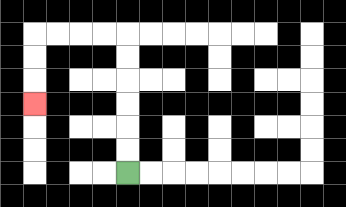{'start': '[5, 7]', 'end': '[1, 4]', 'path_directions': 'U,U,U,U,U,U,L,L,L,L,D,D,D', 'path_coordinates': '[[5, 7], [5, 6], [5, 5], [5, 4], [5, 3], [5, 2], [5, 1], [4, 1], [3, 1], [2, 1], [1, 1], [1, 2], [1, 3], [1, 4]]'}